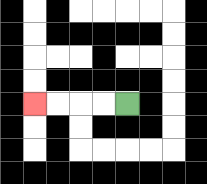{'start': '[5, 4]', 'end': '[1, 4]', 'path_directions': 'L,L,L,L', 'path_coordinates': '[[5, 4], [4, 4], [3, 4], [2, 4], [1, 4]]'}